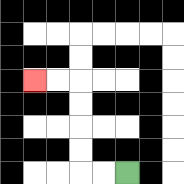{'start': '[5, 7]', 'end': '[1, 3]', 'path_directions': 'L,L,U,U,U,U,L,L', 'path_coordinates': '[[5, 7], [4, 7], [3, 7], [3, 6], [3, 5], [3, 4], [3, 3], [2, 3], [1, 3]]'}